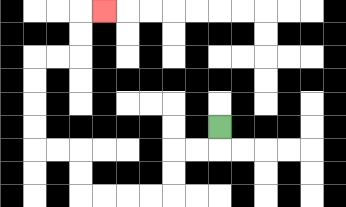{'start': '[9, 5]', 'end': '[4, 0]', 'path_directions': 'D,L,L,D,D,L,L,L,L,U,U,L,L,U,U,U,U,R,R,U,U,R', 'path_coordinates': '[[9, 5], [9, 6], [8, 6], [7, 6], [7, 7], [7, 8], [6, 8], [5, 8], [4, 8], [3, 8], [3, 7], [3, 6], [2, 6], [1, 6], [1, 5], [1, 4], [1, 3], [1, 2], [2, 2], [3, 2], [3, 1], [3, 0], [4, 0]]'}